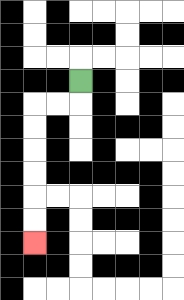{'start': '[3, 3]', 'end': '[1, 10]', 'path_directions': 'D,L,L,D,D,D,D,D,D', 'path_coordinates': '[[3, 3], [3, 4], [2, 4], [1, 4], [1, 5], [1, 6], [1, 7], [1, 8], [1, 9], [1, 10]]'}